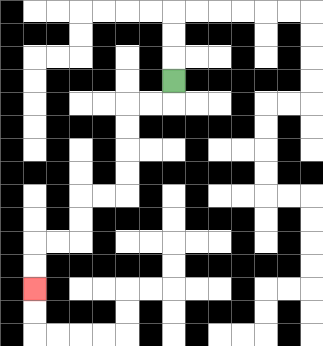{'start': '[7, 3]', 'end': '[1, 12]', 'path_directions': 'D,L,L,D,D,D,D,L,L,D,D,L,L,D,D', 'path_coordinates': '[[7, 3], [7, 4], [6, 4], [5, 4], [5, 5], [5, 6], [5, 7], [5, 8], [4, 8], [3, 8], [3, 9], [3, 10], [2, 10], [1, 10], [1, 11], [1, 12]]'}